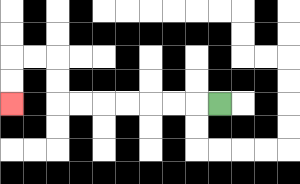{'start': '[9, 4]', 'end': '[0, 4]', 'path_directions': 'L,L,L,L,L,L,L,U,U,L,L,D,D', 'path_coordinates': '[[9, 4], [8, 4], [7, 4], [6, 4], [5, 4], [4, 4], [3, 4], [2, 4], [2, 3], [2, 2], [1, 2], [0, 2], [0, 3], [0, 4]]'}